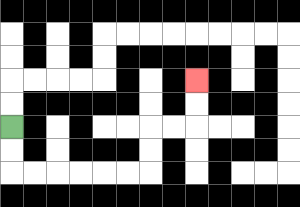{'start': '[0, 5]', 'end': '[8, 3]', 'path_directions': 'D,D,R,R,R,R,R,R,U,U,R,R,U,U', 'path_coordinates': '[[0, 5], [0, 6], [0, 7], [1, 7], [2, 7], [3, 7], [4, 7], [5, 7], [6, 7], [6, 6], [6, 5], [7, 5], [8, 5], [8, 4], [8, 3]]'}